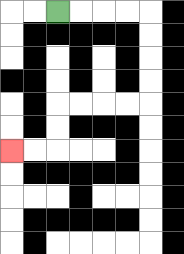{'start': '[2, 0]', 'end': '[0, 6]', 'path_directions': 'R,R,R,R,D,D,D,D,L,L,L,L,D,D,L,L', 'path_coordinates': '[[2, 0], [3, 0], [4, 0], [5, 0], [6, 0], [6, 1], [6, 2], [6, 3], [6, 4], [5, 4], [4, 4], [3, 4], [2, 4], [2, 5], [2, 6], [1, 6], [0, 6]]'}